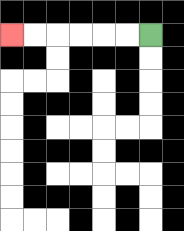{'start': '[6, 1]', 'end': '[0, 1]', 'path_directions': 'L,L,L,L,L,L', 'path_coordinates': '[[6, 1], [5, 1], [4, 1], [3, 1], [2, 1], [1, 1], [0, 1]]'}